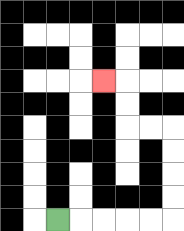{'start': '[2, 9]', 'end': '[4, 3]', 'path_directions': 'R,R,R,R,R,U,U,U,U,L,L,U,U,L', 'path_coordinates': '[[2, 9], [3, 9], [4, 9], [5, 9], [6, 9], [7, 9], [7, 8], [7, 7], [7, 6], [7, 5], [6, 5], [5, 5], [5, 4], [5, 3], [4, 3]]'}